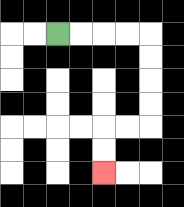{'start': '[2, 1]', 'end': '[4, 7]', 'path_directions': 'R,R,R,R,D,D,D,D,L,L,D,D', 'path_coordinates': '[[2, 1], [3, 1], [4, 1], [5, 1], [6, 1], [6, 2], [6, 3], [6, 4], [6, 5], [5, 5], [4, 5], [4, 6], [4, 7]]'}